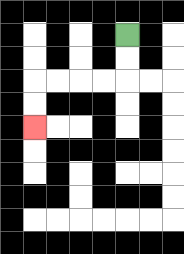{'start': '[5, 1]', 'end': '[1, 5]', 'path_directions': 'D,D,L,L,L,L,D,D', 'path_coordinates': '[[5, 1], [5, 2], [5, 3], [4, 3], [3, 3], [2, 3], [1, 3], [1, 4], [1, 5]]'}